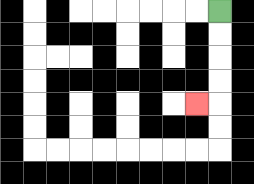{'start': '[9, 0]', 'end': '[8, 4]', 'path_directions': 'D,D,D,D,L', 'path_coordinates': '[[9, 0], [9, 1], [9, 2], [9, 3], [9, 4], [8, 4]]'}